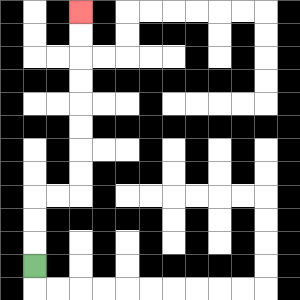{'start': '[1, 11]', 'end': '[3, 0]', 'path_directions': 'U,U,U,R,R,U,U,U,U,U,U,U,U', 'path_coordinates': '[[1, 11], [1, 10], [1, 9], [1, 8], [2, 8], [3, 8], [3, 7], [3, 6], [3, 5], [3, 4], [3, 3], [3, 2], [3, 1], [3, 0]]'}